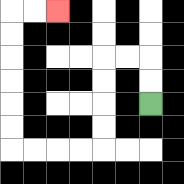{'start': '[6, 4]', 'end': '[2, 0]', 'path_directions': 'U,U,L,L,D,D,D,D,L,L,L,L,U,U,U,U,U,U,R,R', 'path_coordinates': '[[6, 4], [6, 3], [6, 2], [5, 2], [4, 2], [4, 3], [4, 4], [4, 5], [4, 6], [3, 6], [2, 6], [1, 6], [0, 6], [0, 5], [0, 4], [0, 3], [0, 2], [0, 1], [0, 0], [1, 0], [2, 0]]'}